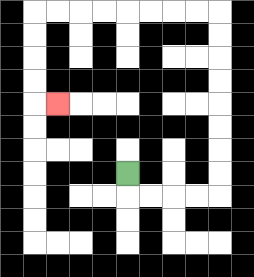{'start': '[5, 7]', 'end': '[2, 4]', 'path_directions': 'D,R,R,R,R,U,U,U,U,U,U,U,U,L,L,L,L,L,L,L,L,D,D,D,D,R', 'path_coordinates': '[[5, 7], [5, 8], [6, 8], [7, 8], [8, 8], [9, 8], [9, 7], [9, 6], [9, 5], [9, 4], [9, 3], [9, 2], [9, 1], [9, 0], [8, 0], [7, 0], [6, 0], [5, 0], [4, 0], [3, 0], [2, 0], [1, 0], [1, 1], [1, 2], [1, 3], [1, 4], [2, 4]]'}